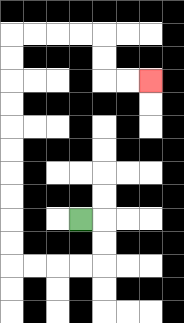{'start': '[3, 9]', 'end': '[6, 3]', 'path_directions': 'R,D,D,L,L,L,L,U,U,U,U,U,U,U,U,U,U,R,R,R,R,D,D,R,R', 'path_coordinates': '[[3, 9], [4, 9], [4, 10], [4, 11], [3, 11], [2, 11], [1, 11], [0, 11], [0, 10], [0, 9], [0, 8], [0, 7], [0, 6], [0, 5], [0, 4], [0, 3], [0, 2], [0, 1], [1, 1], [2, 1], [3, 1], [4, 1], [4, 2], [4, 3], [5, 3], [6, 3]]'}